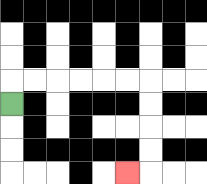{'start': '[0, 4]', 'end': '[5, 7]', 'path_directions': 'U,R,R,R,R,R,R,D,D,D,D,L', 'path_coordinates': '[[0, 4], [0, 3], [1, 3], [2, 3], [3, 3], [4, 3], [5, 3], [6, 3], [6, 4], [6, 5], [6, 6], [6, 7], [5, 7]]'}